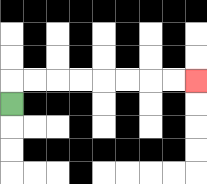{'start': '[0, 4]', 'end': '[8, 3]', 'path_directions': 'U,R,R,R,R,R,R,R,R', 'path_coordinates': '[[0, 4], [0, 3], [1, 3], [2, 3], [3, 3], [4, 3], [5, 3], [6, 3], [7, 3], [8, 3]]'}